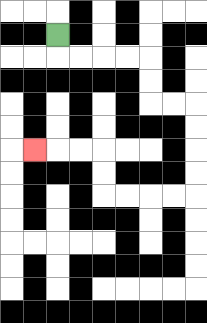{'start': '[2, 1]', 'end': '[1, 6]', 'path_directions': 'D,R,R,R,R,D,D,R,R,D,D,D,D,L,L,L,L,U,U,L,L,L', 'path_coordinates': '[[2, 1], [2, 2], [3, 2], [4, 2], [5, 2], [6, 2], [6, 3], [6, 4], [7, 4], [8, 4], [8, 5], [8, 6], [8, 7], [8, 8], [7, 8], [6, 8], [5, 8], [4, 8], [4, 7], [4, 6], [3, 6], [2, 6], [1, 6]]'}